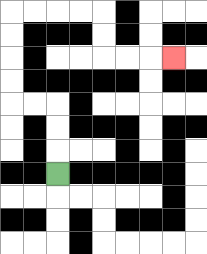{'start': '[2, 7]', 'end': '[7, 2]', 'path_directions': 'U,U,U,L,L,U,U,U,U,R,R,R,R,D,D,R,R,R', 'path_coordinates': '[[2, 7], [2, 6], [2, 5], [2, 4], [1, 4], [0, 4], [0, 3], [0, 2], [0, 1], [0, 0], [1, 0], [2, 0], [3, 0], [4, 0], [4, 1], [4, 2], [5, 2], [6, 2], [7, 2]]'}